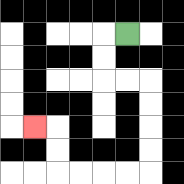{'start': '[5, 1]', 'end': '[1, 5]', 'path_directions': 'L,D,D,R,R,D,D,D,D,L,L,L,L,U,U,L', 'path_coordinates': '[[5, 1], [4, 1], [4, 2], [4, 3], [5, 3], [6, 3], [6, 4], [6, 5], [6, 6], [6, 7], [5, 7], [4, 7], [3, 7], [2, 7], [2, 6], [2, 5], [1, 5]]'}